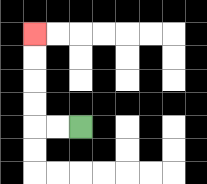{'start': '[3, 5]', 'end': '[1, 1]', 'path_directions': 'L,L,U,U,U,U', 'path_coordinates': '[[3, 5], [2, 5], [1, 5], [1, 4], [1, 3], [1, 2], [1, 1]]'}